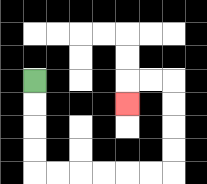{'start': '[1, 3]', 'end': '[5, 4]', 'path_directions': 'D,D,D,D,R,R,R,R,R,R,U,U,U,U,L,L,D', 'path_coordinates': '[[1, 3], [1, 4], [1, 5], [1, 6], [1, 7], [2, 7], [3, 7], [4, 7], [5, 7], [6, 7], [7, 7], [7, 6], [7, 5], [7, 4], [7, 3], [6, 3], [5, 3], [5, 4]]'}